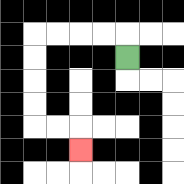{'start': '[5, 2]', 'end': '[3, 6]', 'path_directions': 'U,L,L,L,L,D,D,D,D,R,R,D', 'path_coordinates': '[[5, 2], [5, 1], [4, 1], [3, 1], [2, 1], [1, 1], [1, 2], [1, 3], [1, 4], [1, 5], [2, 5], [3, 5], [3, 6]]'}